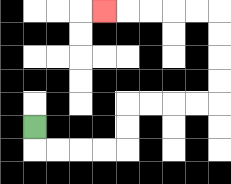{'start': '[1, 5]', 'end': '[4, 0]', 'path_directions': 'D,R,R,R,R,U,U,R,R,R,R,U,U,U,U,L,L,L,L,L', 'path_coordinates': '[[1, 5], [1, 6], [2, 6], [3, 6], [4, 6], [5, 6], [5, 5], [5, 4], [6, 4], [7, 4], [8, 4], [9, 4], [9, 3], [9, 2], [9, 1], [9, 0], [8, 0], [7, 0], [6, 0], [5, 0], [4, 0]]'}